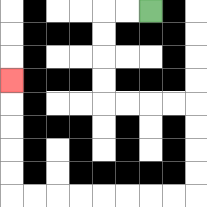{'start': '[6, 0]', 'end': '[0, 3]', 'path_directions': 'L,L,D,D,D,D,R,R,R,R,D,D,D,D,L,L,L,L,L,L,L,L,U,U,U,U,U', 'path_coordinates': '[[6, 0], [5, 0], [4, 0], [4, 1], [4, 2], [4, 3], [4, 4], [5, 4], [6, 4], [7, 4], [8, 4], [8, 5], [8, 6], [8, 7], [8, 8], [7, 8], [6, 8], [5, 8], [4, 8], [3, 8], [2, 8], [1, 8], [0, 8], [0, 7], [0, 6], [0, 5], [0, 4], [0, 3]]'}